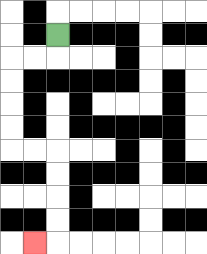{'start': '[2, 1]', 'end': '[1, 10]', 'path_directions': 'D,L,L,D,D,D,D,R,R,D,D,D,D,L', 'path_coordinates': '[[2, 1], [2, 2], [1, 2], [0, 2], [0, 3], [0, 4], [0, 5], [0, 6], [1, 6], [2, 6], [2, 7], [2, 8], [2, 9], [2, 10], [1, 10]]'}